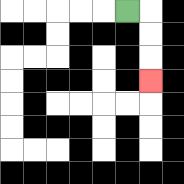{'start': '[5, 0]', 'end': '[6, 3]', 'path_directions': 'R,D,D,D', 'path_coordinates': '[[5, 0], [6, 0], [6, 1], [6, 2], [6, 3]]'}